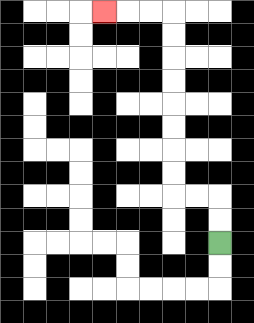{'start': '[9, 10]', 'end': '[4, 0]', 'path_directions': 'U,U,L,L,U,U,U,U,U,U,U,U,L,L,L', 'path_coordinates': '[[9, 10], [9, 9], [9, 8], [8, 8], [7, 8], [7, 7], [7, 6], [7, 5], [7, 4], [7, 3], [7, 2], [7, 1], [7, 0], [6, 0], [5, 0], [4, 0]]'}